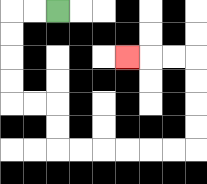{'start': '[2, 0]', 'end': '[5, 2]', 'path_directions': 'L,L,D,D,D,D,R,R,D,D,R,R,R,R,R,R,U,U,U,U,L,L,L', 'path_coordinates': '[[2, 0], [1, 0], [0, 0], [0, 1], [0, 2], [0, 3], [0, 4], [1, 4], [2, 4], [2, 5], [2, 6], [3, 6], [4, 6], [5, 6], [6, 6], [7, 6], [8, 6], [8, 5], [8, 4], [8, 3], [8, 2], [7, 2], [6, 2], [5, 2]]'}